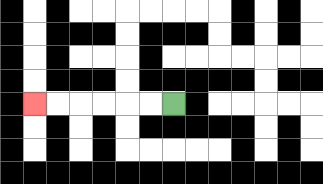{'start': '[7, 4]', 'end': '[1, 4]', 'path_directions': 'L,L,L,L,L,L', 'path_coordinates': '[[7, 4], [6, 4], [5, 4], [4, 4], [3, 4], [2, 4], [1, 4]]'}